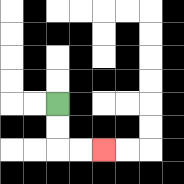{'start': '[2, 4]', 'end': '[4, 6]', 'path_directions': 'D,D,R,R', 'path_coordinates': '[[2, 4], [2, 5], [2, 6], [3, 6], [4, 6]]'}